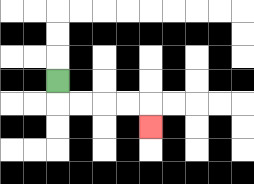{'start': '[2, 3]', 'end': '[6, 5]', 'path_directions': 'D,R,R,R,R,D', 'path_coordinates': '[[2, 3], [2, 4], [3, 4], [4, 4], [5, 4], [6, 4], [6, 5]]'}